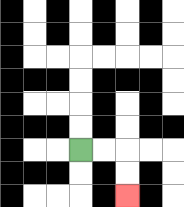{'start': '[3, 6]', 'end': '[5, 8]', 'path_directions': 'R,R,D,D', 'path_coordinates': '[[3, 6], [4, 6], [5, 6], [5, 7], [5, 8]]'}